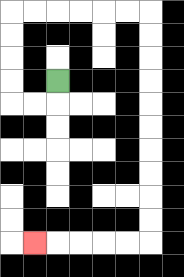{'start': '[2, 3]', 'end': '[1, 10]', 'path_directions': 'D,L,L,U,U,U,U,R,R,R,R,R,R,D,D,D,D,D,D,D,D,D,D,L,L,L,L,L', 'path_coordinates': '[[2, 3], [2, 4], [1, 4], [0, 4], [0, 3], [0, 2], [0, 1], [0, 0], [1, 0], [2, 0], [3, 0], [4, 0], [5, 0], [6, 0], [6, 1], [6, 2], [6, 3], [6, 4], [6, 5], [6, 6], [6, 7], [6, 8], [6, 9], [6, 10], [5, 10], [4, 10], [3, 10], [2, 10], [1, 10]]'}